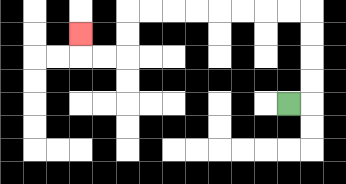{'start': '[12, 4]', 'end': '[3, 1]', 'path_directions': 'R,U,U,U,U,L,L,L,L,L,L,L,L,D,D,L,L,U', 'path_coordinates': '[[12, 4], [13, 4], [13, 3], [13, 2], [13, 1], [13, 0], [12, 0], [11, 0], [10, 0], [9, 0], [8, 0], [7, 0], [6, 0], [5, 0], [5, 1], [5, 2], [4, 2], [3, 2], [3, 1]]'}